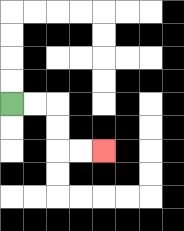{'start': '[0, 4]', 'end': '[4, 6]', 'path_directions': 'R,R,D,D,R,R', 'path_coordinates': '[[0, 4], [1, 4], [2, 4], [2, 5], [2, 6], [3, 6], [4, 6]]'}